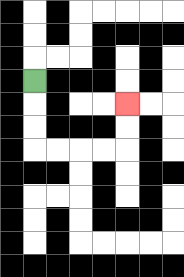{'start': '[1, 3]', 'end': '[5, 4]', 'path_directions': 'D,D,D,R,R,R,R,U,U', 'path_coordinates': '[[1, 3], [1, 4], [1, 5], [1, 6], [2, 6], [3, 6], [4, 6], [5, 6], [5, 5], [5, 4]]'}